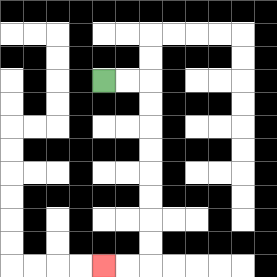{'start': '[4, 3]', 'end': '[4, 11]', 'path_directions': 'R,R,D,D,D,D,D,D,D,D,L,L', 'path_coordinates': '[[4, 3], [5, 3], [6, 3], [6, 4], [6, 5], [6, 6], [6, 7], [6, 8], [6, 9], [6, 10], [6, 11], [5, 11], [4, 11]]'}